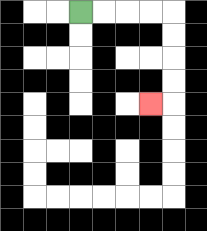{'start': '[3, 0]', 'end': '[6, 4]', 'path_directions': 'R,R,R,R,D,D,D,D,L', 'path_coordinates': '[[3, 0], [4, 0], [5, 0], [6, 0], [7, 0], [7, 1], [7, 2], [7, 3], [7, 4], [6, 4]]'}